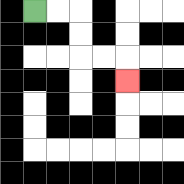{'start': '[1, 0]', 'end': '[5, 3]', 'path_directions': 'R,R,D,D,R,R,D', 'path_coordinates': '[[1, 0], [2, 0], [3, 0], [3, 1], [3, 2], [4, 2], [5, 2], [5, 3]]'}